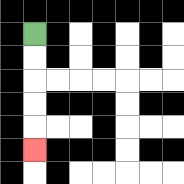{'start': '[1, 1]', 'end': '[1, 6]', 'path_directions': 'D,D,D,D,D', 'path_coordinates': '[[1, 1], [1, 2], [1, 3], [1, 4], [1, 5], [1, 6]]'}